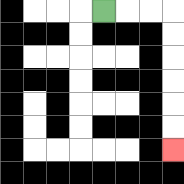{'start': '[4, 0]', 'end': '[7, 6]', 'path_directions': 'R,R,R,D,D,D,D,D,D', 'path_coordinates': '[[4, 0], [5, 0], [6, 0], [7, 0], [7, 1], [7, 2], [7, 3], [7, 4], [7, 5], [7, 6]]'}